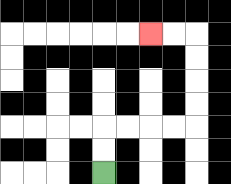{'start': '[4, 7]', 'end': '[6, 1]', 'path_directions': 'U,U,R,R,R,R,U,U,U,U,L,L', 'path_coordinates': '[[4, 7], [4, 6], [4, 5], [5, 5], [6, 5], [7, 5], [8, 5], [8, 4], [8, 3], [8, 2], [8, 1], [7, 1], [6, 1]]'}